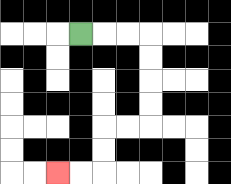{'start': '[3, 1]', 'end': '[2, 7]', 'path_directions': 'R,R,R,D,D,D,D,L,L,D,D,L,L', 'path_coordinates': '[[3, 1], [4, 1], [5, 1], [6, 1], [6, 2], [6, 3], [6, 4], [6, 5], [5, 5], [4, 5], [4, 6], [4, 7], [3, 7], [2, 7]]'}